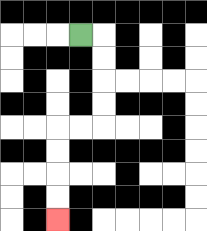{'start': '[3, 1]', 'end': '[2, 9]', 'path_directions': 'R,D,D,D,D,L,L,D,D,D,D', 'path_coordinates': '[[3, 1], [4, 1], [4, 2], [4, 3], [4, 4], [4, 5], [3, 5], [2, 5], [2, 6], [2, 7], [2, 8], [2, 9]]'}